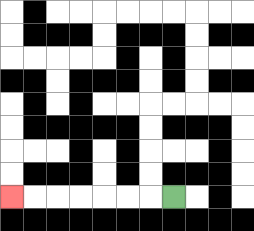{'start': '[7, 8]', 'end': '[0, 8]', 'path_directions': 'L,L,L,L,L,L,L', 'path_coordinates': '[[7, 8], [6, 8], [5, 8], [4, 8], [3, 8], [2, 8], [1, 8], [0, 8]]'}